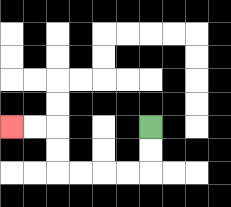{'start': '[6, 5]', 'end': '[0, 5]', 'path_directions': 'D,D,L,L,L,L,U,U,L,L', 'path_coordinates': '[[6, 5], [6, 6], [6, 7], [5, 7], [4, 7], [3, 7], [2, 7], [2, 6], [2, 5], [1, 5], [0, 5]]'}